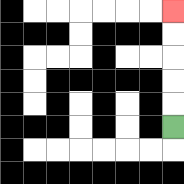{'start': '[7, 5]', 'end': '[7, 0]', 'path_directions': 'U,U,U,U,U', 'path_coordinates': '[[7, 5], [7, 4], [7, 3], [7, 2], [7, 1], [7, 0]]'}